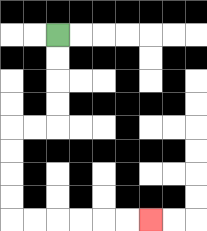{'start': '[2, 1]', 'end': '[6, 9]', 'path_directions': 'D,D,D,D,L,L,D,D,D,D,R,R,R,R,R,R', 'path_coordinates': '[[2, 1], [2, 2], [2, 3], [2, 4], [2, 5], [1, 5], [0, 5], [0, 6], [0, 7], [0, 8], [0, 9], [1, 9], [2, 9], [3, 9], [4, 9], [5, 9], [6, 9]]'}